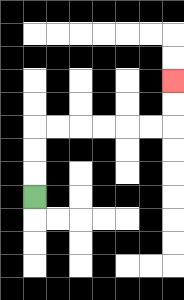{'start': '[1, 8]', 'end': '[7, 3]', 'path_directions': 'U,U,U,R,R,R,R,R,R,U,U', 'path_coordinates': '[[1, 8], [1, 7], [1, 6], [1, 5], [2, 5], [3, 5], [4, 5], [5, 5], [6, 5], [7, 5], [7, 4], [7, 3]]'}